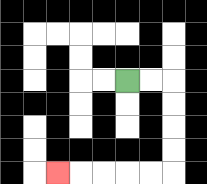{'start': '[5, 3]', 'end': '[2, 7]', 'path_directions': 'R,R,D,D,D,D,L,L,L,L,L', 'path_coordinates': '[[5, 3], [6, 3], [7, 3], [7, 4], [7, 5], [7, 6], [7, 7], [6, 7], [5, 7], [4, 7], [3, 7], [2, 7]]'}